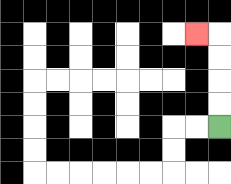{'start': '[9, 5]', 'end': '[8, 1]', 'path_directions': 'U,U,U,U,L', 'path_coordinates': '[[9, 5], [9, 4], [9, 3], [9, 2], [9, 1], [8, 1]]'}